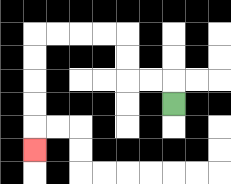{'start': '[7, 4]', 'end': '[1, 6]', 'path_directions': 'U,L,L,U,U,L,L,L,L,D,D,D,D,D', 'path_coordinates': '[[7, 4], [7, 3], [6, 3], [5, 3], [5, 2], [5, 1], [4, 1], [3, 1], [2, 1], [1, 1], [1, 2], [1, 3], [1, 4], [1, 5], [1, 6]]'}